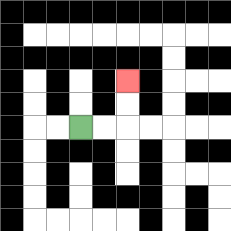{'start': '[3, 5]', 'end': '[5, 3]', 'path_directions': 'R,R,U,U', 'path_coordinates': '[[3, 5], [4, 5], [5, 5], [5, 4], [5, 3]]'}